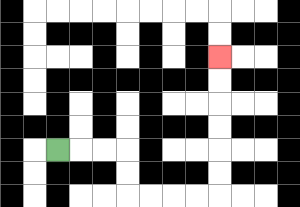{'start': '[2, 6]', 'end': '[9, 2]', 'path_directions': 'R,R,R,D,D,R,R,R,R,U,U,U,U,U,U', 'path_coordinates': '[[2, 6], [3, 6], [4, 6], [5, 6], [5, 7], [5, 8], [6, 8], [7, 8], [8, 8], [9, 8], [9, 7], [9, 6], [9, 5], [9, 4], [9, 3], [9, 2]]'}